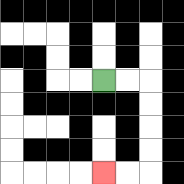{'start': '[4, 3]', 'end': '[4, 7]', 'path_directions': 'R,R,D,D,D,D,L,L', 'path_coordinates': '[[4, 3], [5, 3], [6, 3], [6, 4], [6, 5], [6, 6], [6, 7], [5, 7], [4, 7]]'}